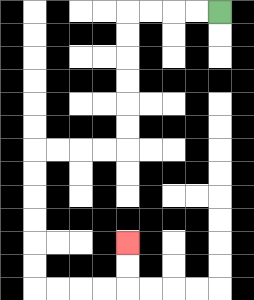{'start': '[9, 0]', 'end': '[5, 10]', 'path_directions': 'L,L,L,L,D,D,D,D,D,D,L,L,L,L,D,D,D,D,D,D,R,R,R,R,U,U', 'path_coordinates': '[[9, 0], [8, 0], [7, 0], [6, 0], [5, 0], [5, 1], [5, 2], [5, 3], [5, 4], [5, 5], [5, 6], [4, 6], [3, 6], [2, 6], [1, 6], [1, 7], [1, 8], [1, 9], [1, 10], [1, 11], [1, 12], [2, 12], [3, 12], [4, 12], [5, 12], [5, 11], [5, 10]]'}